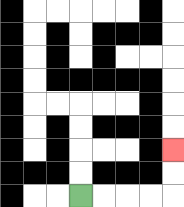{'start': '[3, 8]', 'end': '[7, 6]', 'path_directions': 'R,R,R,R,U,U', 'path_coordinates': '[[3, 8], [4, 8], [5, 8], [6, 8], [7, 8], [7, 7], [7, 6]]'}